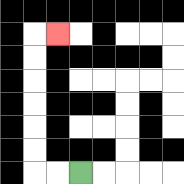{'start': '[3, 7]', 'end': '[2, 1]', 'path_directions': 'L,L,U,U,U,U,U,U,R', 'path_coordinates': '[[3, 7], [2, 7], [1, 7], [1, 6], [1, 5], [1, 4], [1, 3], [1, 2], [1, 1], [2, 1]]'}